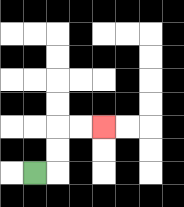{'start': '[1, 7]', 'end': '[4, 5]', 'path_directions': 'R,U,U,R,R', 'path_coordinates': '[[1, 7], [2, 7], [2, 6], [2, 5], [3, 5], [4, 5]]'}